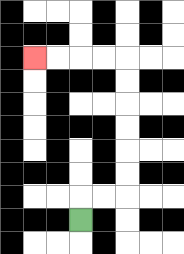{'start': '[3, 9]', 'end': '[1, 2]', 'path_directions': 'U,R,R,U,U,U,U,U,U,L,L,L,L', 'path_coordinates': '[[3, 9], [3, 8], [4, 8], [5, 8], [5, 7], [5, 6], [5, 5], [5, 4], [5, 3], [5, 2], [4, 2], [3, 2], [2, 2], [1, 2]]'}